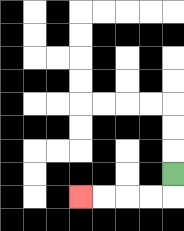{'start': '[7, 7]', 'end': '[3, 8]', 'path_directions': 'D,L,L,L,L', 'path_coordinates': '[[7, 7], [7, 8], [6, 8], [5, 8], [4, 8], [3, 8]]'}